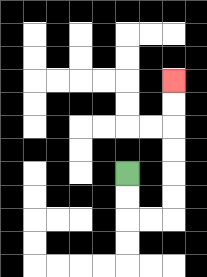{'start': '[5, 7]', 'end': '[7, 3]', 'path_directions': 'D,D,R,R,U,U,U,U,U,U', 'path_coordinates': '[[5, 7], [5, 8], [5, 9], [6, 9], [7, 9], [7, 8], [7, 7], [7, 6], [7, 5], [7, 4], [7, 3]]'}